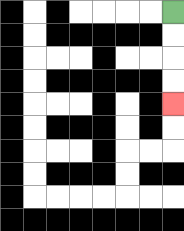{'start': '[7, 0]', 'end': '[7, 4]', 'path_directions': 'D,D,D,D', 'path_coordinates': '[[7, 0], [7, 1], [7, 2], [7, 3], [7, 4]]'}